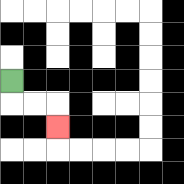{'start': '[0, 3]', 'end': '[2, 5]', 'path_directions': 'D,R,R,D', 'path_coordinates': '[[0, 3], [0, 4], [1, 4], [2, 4], [2, 5]]'}